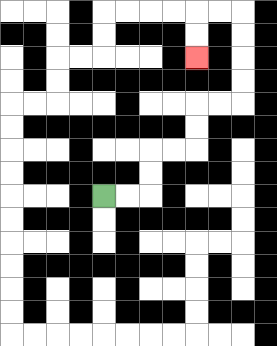{'start': '[4, 8]', 'end': '[8, 2]', 'path_directions': 'R,R,U,U,R,R,U,U,R,R,U,U,U,U,L,L,D,D', 'path_coordinates': '[[4, 8], [5, 8], [6, 8], [6, 7], [6, 6], [7, 6], [8, 6], [8, 5], [8, 4], [9, 4], [10, 4], [10, 3], [10, 2], [10, 1], [10, 0], [9, 0], [8, 0], [8, 1], [8, 2]]'}